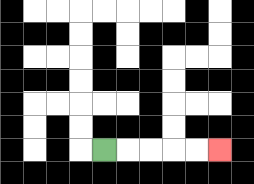{'start': '[4, 6]', 'end': '[9, 6]', 'path_directions': 'R,R,R,R,R', 'path_coordinates': '[[4, 6], [5, 6], [6, 6], [7, 6], [8, 6], [9, 6]]'}